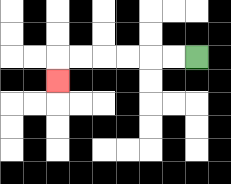{'start': '[8, 2]', 'end': '[2, 3]', 'path_directions': 'L,L,L,L,L,L,D', 'path_coordinates': '[[8, 2], [7, 2], [6, 2], [5, 2], [4, 2], [3, 2], [2, 2], [2, 3]]'}